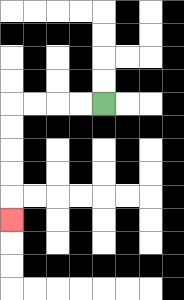{'start': '[4, 4]', 'end': '[0, 9]', 'path_directions': 'L,L,L,L,D,D,D,D,D', 'path_coordinates': '[[4, 4], [3, 4], [2, 4], [1, 4], [0, 4], [0, 5], [0, 6], [0, 7], [0, 8], [0, 9]]'}